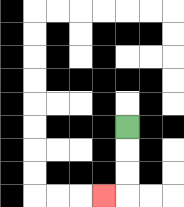{'start': '[5, 5]', 'end': '[4, 8]', 'path_directions': 'D,D,D,L', 'path_coordinates': '[[5, 5], [5, 6], [5, 7], [5, 8], [4, 8]]'}